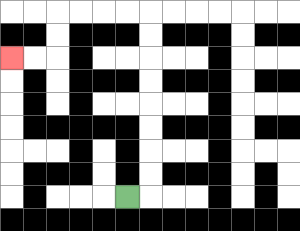{'start': '[5, 8]', 'end': '[0, 2]', 'path_directions': 'R,U,U,U,U,U,U,U,U,L,L,L,L,D,D,L,L', 'path_coordinates': '[[5, 8], [6, 8], [6, 7], [6, 6], [6, 5], [6, 4], [6, 3], [6, 2], [6, 1], [6, 0], [5, 0], [4, 0], [3, 0], [2, 0], [2, 1], [2, 2], [1, 2], [0, 2]]'}